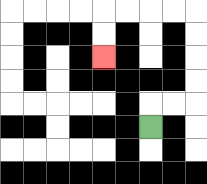{'start': '[6, 5]', 'end': '[4, 2]', 'path_directions': 'U,R,R,U,U,U,U,L,L,L,L,D,D', 'path_coordinates': '[[6, 5], [6, 4], [7, 4], [8, 4], [8, 3], [8, 2], [8, 1], [8, 0], [7, 0], [6, 0], [5, 0], [4, 0], [4, 1], [4, 2]]'}